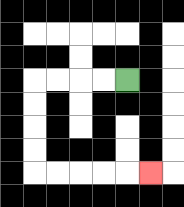{'start': '[5, 3]', 'end': '[6, 7]', 'path_directions': 'L,L,L,L,D,D,D,D,R,R,R,R,R', 'path_coordinates': '[[5, 3], [4, 3], [3, 3], [2, 3], [1, 3], [1, 4], [1, 5], [1, 6], [1, 7], [2, 7], [3, 7], [4, 7], [5, 7], [6, 7]]'}